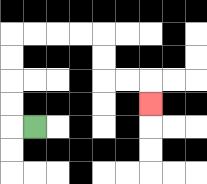{'start': '[1, 5]', 'end': '[6, 4]', 'path_directions': 'L,U,U,U,U,R,R,R,R,D,D,R,R,D', 'path_coordinates': '[[1, 5], [0, 5], [0, 4], [0, 3], [0, 2], [0, 1], [1, 1], [2, 1], [3, 1], [4, 1], [4, 2], [4, 3], [5, 3], [6, 3], [6, 4]]'}